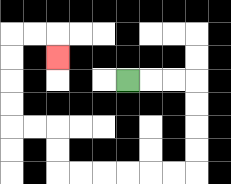{'start': '[5, 3]', 'end': '[2, 2]', 'path_directions': 'R,R,R,D,D,D,D,L,L,L,L,L,L,U,U,L,L,U,U,U,U,R,R,D', 'path_coordinates': '[[5, 3], [6, 3], [7, 3], [8, 3], [8, 4], [8, 5], [8, 6], [8, 7], [7, 7], [6, 7], [5, 7], [4, 7], [3, 7], [2, 7], [2, 6], [2, 5], [1, 5], [0, 5], [0, 4], [0, 3], [0, 2], [0, 1], [1, 1], [2, 1], [2, 2]]'}